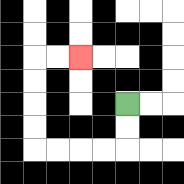{'start': '[5, 4]', 'end': '[3, 2]', 'path_directions': 'D,D,L,L,L,L,U,U,U,U,R,R', 'path_coordinates': '[[5, 4], [5, 5], [5, 6], [4, 6], [3, 6], [2, 6], [1, 6], [1, 5], [1, 4], [1, 3], [1, 2], [2, 2], [3, 2]]'}